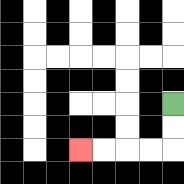{'start': '[7, 4]', 'end': '[3, 6]', 'path_directions': 'D,D,L,L,L,L', 'path_coordinates': '[[7, 4], [7, 5], [7, 6], [6, 6], [5, 6], [4, 6], [3, 6]]'}